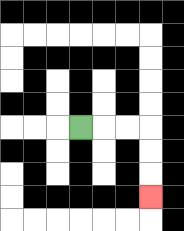{'start': '[3, 5]', 'end': '[6, 8]', 'path_directions': 'R,R,R,D,D,D', 'path_coordinates': '[[3, 5], [4, 5], [5, 5], [6, 5], [6, 6], [6, 7], [6, 8]]'}